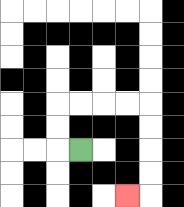{'start': '[3, 6]', 'end': '[5, 8]', 'path_directions': 'L,U,U,R,R,R,R,D,D,D,D,L', 'path_coordinates': '[[3, 6], [2, 6], [2, 5], [2, 4], [3, 4], [4, 4], [5, 4], [6, 4], [6, 5], [6, 6], [6, 7], [6, 8], [5, 8]]'}